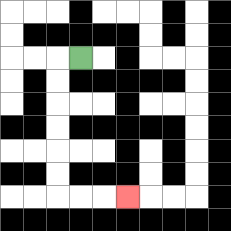{'start': '[3, 2]', 'end': '[5, 8]', 'path_directions': 'L,D,D,D,D,D,D,R,R,R', 'path_coordinates': '[[3, 2], [2, 2], [2, 3], [2, 4], [2, 5], [2, 6], [2, 7], [2, 8], [3, 8], [4, 8], [5, 8]]'}